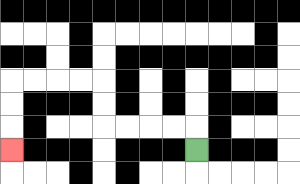{'start': '[8, 6]', 'end': '[0, 6]', 'path_directions': 'U,L,L,L,L,U,U,L,L,L,L,D,D,D', 'path_coordinates': '[[8, 6], [8, 5], [7, 5], [6, 5], [5, 5], [4, 5], [4, 4], [4, 3], [3, 3], [2, 3], [1, 3], [0, 3], [0, 4], [0, 5], [0, 6]]'}